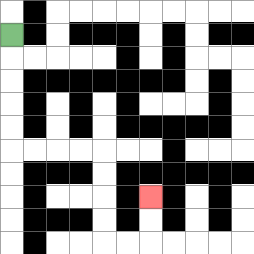{'start': '[0, 1]', 'end': '[6, 8]', 'path_directions': 'D,D,D,D,D,R,R,R,R,D,D,D,D,R,R,U,U', 'path_coordinates': '[[0, 1], [0, 2], [0, 3], [0, 4], [0, 5], [0, 6], [1, 6], [2, 6], [3, 6], [4, 6], [4, 7], [4, 8], [4, 9], [4, 10], [5, 10], [6, 10], [6, 9], [6, 8]]'}